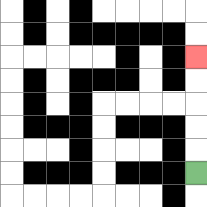{'start': '[8, 7]', 'end': '[8, 2]', 'path_directions': 'U,U,U,U,U', 'path_coordinates': '[[8, 7], [8, 6], [8, 5], [8, 4], [8, 3], [8, 2]]'}